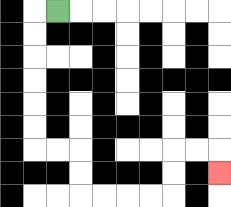{'start': '[2, 0]', 'end': '[9, 7]', 'path_directions': 'L,D,D,D,D,D,D,R,R,D,D,R,R,R,R,U,U,R,R,D', 'path_coordinates': '[[2, 0], [1, 0], [1, 1], [1, 2], [1, 3], [1, 4], [1, 5], [1, 6], [2, 6], [3, 6], [3, 7], [3, 8], [4, 8], [5, 8], [6, 8], [7, 8], [7, 7], [7, 6], [8, 6], [9, 6], [9, 7]]'}